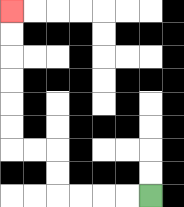{'start': '[6, 8]', 'end': '[0, 0]', 'path_directions': 'L,L,L,L,U,U,L,L,U,U,U,U,U,U', 'path_coordinates': '[[6, 8], [5, 8], [4, 8], [3, 8], [2, 8], [2, 7], [2, 6], [1, 6], [0, 6], [0, 5], [0, 4], [0, 3], [0, 2], [0, 1], [0, 0]]'}